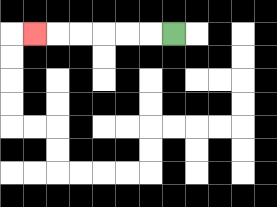{'start': '[7, 1]', 'end': '[1, 1]', 'path_directions': 'L,L,L,L,L,L', 'path_coordinates': '[[7, 1], [6, 1], [5, 1], [4, 1], [3, 1], [2, 1], [1, 1]]'}